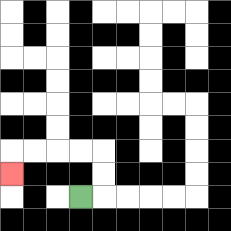{'start': '[3, 8]', 'end': '[0, 7]', 'path_directions': 'R,U,U,L,L,L,L,D', 'path_coordinates': '[[3, 8], [4, 8], [4, 7], [4, 6], [3, 6], [2, 6], [1, 6], [0, 6], [0, 7]]'}